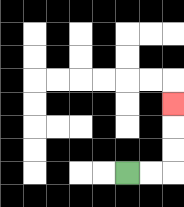{'start': '[5, 7]', 'end': '[7, 4]', 'path_directions': 'R,R,U,U,U', 'path_coordinates': '[[5, 7], [6, 7], [7, 7], [7, 6], [7, 5], [7, 4]]'}